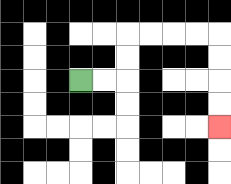{'start': '[3, 3]', 'end': '[9, 5]', 'path_directions': 'R,R,U,U,R,R,R,R,D,D,D,D', 'path_coordinates': '[[3, 3], [4, 3], [5, 3], [5, 2], [5, 1], [6, 1], [7, 1], [8, 1], [9, 1], [9, 2], [9, 3], [9, 4], [9, 5]]'}